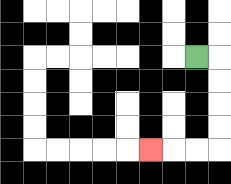{'start': '[8, 2]', 'end': '[6, 6]', 'path_directions': 'R,D,D,D,D,L,L,L', 'path_coordinates': '[[8, 2], [9, 2], [9, 3], [9, 4], [9, 5], [9, 6], [8, 6], [7, 6], [6, 6]]'}